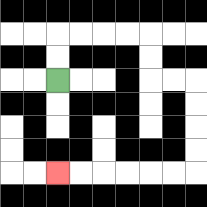{'start': '[2, 3]', 'end': '[2, 7]', 'path_directions': 'U,U,R,R,R,R,D,D,R,R,D,D,D,D,L,L,L,L,L,L', 'path_coordinates': '[[2, 3], [2, 2], [2, 1], [3, 1], [4, 1], [5, 1], [6, 1], [6, 2], [6, 3], [7, 3], [8, 3], [8, 4], [8, 5], [8, 6], [8, 7], [7, 7], [6, 7], [5, 7], [4, 7], [3, 7], [2, 7]]'}